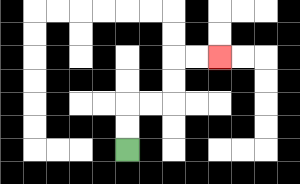{'start': '[5, 6]', 'end': '[9, 2]', 'path_directions': 'U,U,R,R,U,U,R,R', 'path_coordinates': '[[5, 6], [5, 5], [5, 4], [6, 4], [7, 4], [7, 3], [7, 2], [8, 2], [9, 2]]'}